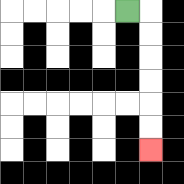{'start': '[5, 0]', 'end': '[6, 6]', 'path_directions': 'R,D,D,D,D,D,D', 'path_coordinates': '[[5, 0], [6, 0], [6, 1], [6, 2], [6, 3], [6, 4], [6, 5], [6, 6]]'}